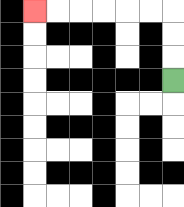{'start': '[7, 3]', 'end': '[1, 0]', 'path_directions': 'U,U,U,L,L,L,L,L,L', 'path_coordinates': '[[7, 3], [7, 2], [7, 1], [7, 0], [6, 0], [5, 0], [4, 0], [3, 0], [2, 0], [1, 0]]'}